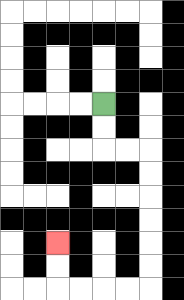{'start': '[4, 4]', 'end': '[2, 10]', 'path_directions': 'D,D,R,R,D,D,D,D,D,D,L,L,L,L,U,U', 'path_coordinates': '[[4, 4], [4, 5], [4, 6], [5, 6], [6, 6], [6, 7], [6, 8], [6, 9], [6, 10], [6, 11], [6, 12], [5, 12], [4, 12], [3, 12], [2, 12], [2, 11], [2, 10]]'}